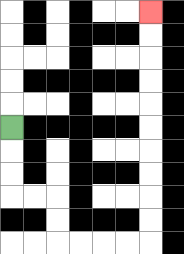{'start': '[0, 5]', 'end': '[6, 0]', 'path_directions': 'D,D,D,R,R,D,D,R,R,R,R,U,U,U,U,U,U,U,U,U,U', 'path_coordinates': '[[0, 5], [0, 6], [0, 7], [0, 8], [1, 8], [2, 8], [2, 9], [2, 10], [3, 10], [4, 10], [5, 10], [6, 10], [6, 9], [6, 8], [6, 7], [6, 6], [6, 5], [6, 4], [6, 3], [6, 2], [6, 1], [6, 0]]'}